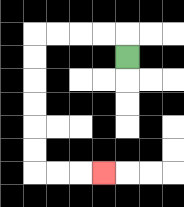{'start': '[5, 2]', 'end': '[4, 7]', 'path_directions': 'U,L,L,L,L,D,D,D,D,D,D,R,R,R', 'path_coordinates': '[[5, 2], [5, 1], [4, 1], [3, 1], [2, 1], [1, 1], [1, 2], [1, 3], [1, 4], [1, 5], [1, 6], [1, 7], [2, 7], [3, 7], [4, 7]]'}